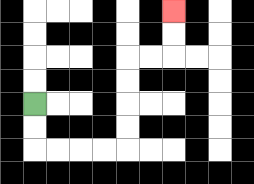{'start': '[1, 4]', 'end': '[7, 0]', 'path_directions': 'D,D,R,R,R,R,U,U,U,U,R,R,U,U', 'path_coordinates': '[[1, 4], [1, 5], [1, 6], [2, 6], [3, 6], [4, 6], [5, 6], [5, 5], [5, 4], [5, 3], [5, 2], [6, 2], [7, 2], [7, 1], [7, 0]]'}